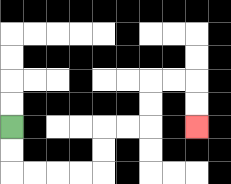{'start': '[0, 5]', 'end': '[8, 5]', 'path_directions': 'D,D,R,R,R,R,U,U,R,R,U,U,R,R,D,D', 'path_coordinates': '[[0, 5], [0, 6], [0, 7], [1, 7], [2, 7], [3, 7], [4, 7], [4, 6], [4, 5], [5, 5], [6, 5], [6, 4], [6, 3], [7, 3], [8, 3], [8, 4], [8, 5]]'}